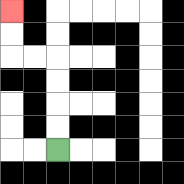{'start': '[2, 6]', 'end': '[0, 0]', 'path_directions': 'U,U,U,U,L,L,U,U', 'path_coordinates': '[[2, 6], [2, 5], [2, 4], [2, 3], [2, 2], [1, 2], [0, 2], [0, 1], [0, 0]]'}